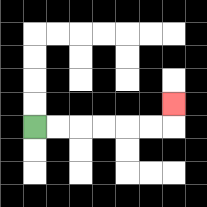{'start': '[1, 5]', 'end': '[7, 4]', 'path_directions': 'R,R,R,R,R,R,U', 'path_coordinates': '[[1, 5], [2, 5], [3, 5], [4, 5], [5, 5], [6, 5], [7, 5], [7, 4]]'}